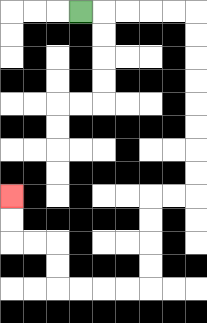{'start': '[3, 0]', 'end': '[0, 8]', 'path_directions': 'R,R,R,R,R,D,D,D,D,D,D,D,D,L,L,D,D,D,D,L,L,L,L,U,U,L,L,U,U', 'path_coordinates': '[[3, 0], [4, 0], [5, 0], [6, 0], [7, 0], [8, 0], [8, 1], [8, 2], [8, 3], [8, 4], [8, 5], [8, 6], [8, 7], [8, 8], [7, 8], [6, 8], [6, 9], [6, 10], [6, 11], [6, 12], [5, 12], [4, 12], [3, 12], [2, 12], [2, 11], [2, 10], [1, 10], [0, 10], [0, 9], [0, 8]]'}